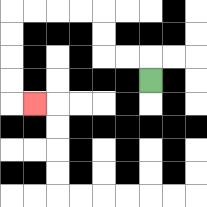{'start': '[6, 3]', 'end': '[1, 4]', 'path_directions': 'U,L,L,U,U,L,L,L,L,D,D,D,D,R', 'path_coordinates': '[[6, 3], [6, 2], [5, 2], [4, 2], [4, 1], [4, 0], [3, 0], [2, 0], [1, 0], [0, 0], [0, 1], [0, 2], [0, 3], [0, 4], [1, 4]]'}